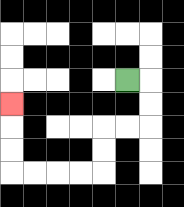{'start': '[5, 3]', 'end': '[0, 4]', 'path_directions': 'R,D,D,L,L,D,D,L,L,L,L,U,U,U', 'path_coordinates': '[[5, 3], [6, 3], [6, 4], [6, 5], [5, 5], [4, 5], [4, 6], [4, 7], [3, 7], [2, 7], [1, 7], [0, 7], [0, 6], [0, 5], [0, 4]]'}